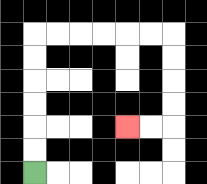{'start': '[1, 7]', 'end': '[5, 5]', 'path_directions': 'U,U,U,U,U,U,R,R,R,R,R,R,D,D,D,D,L,L', 'path_coordinates': '[[1, 7], [1, 6], [1, 5], [1, 4], [1, 3], [1, 2], [1, 1], [2, 1], [3, 1], [4, 1], [5, 1], [6, 1], [7, 1], [7, 2], [7, 3], [7, 4], [7, 5], [6, 5], [5, 5]]'}